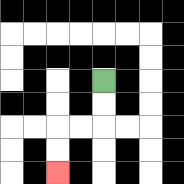{'start': '[4, 3]', 'end': '[2, 7]', 'path_directions': 'D,D,L,L,D,D', 'path_coordinates': '[[4, 3], [4, 4], [4, 5], [3, 5], [2, 5], [2, 6], [2, 7]]'}